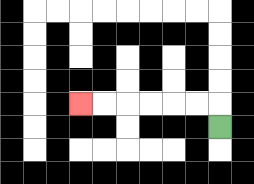{'start': '[9, 5]', 'end': '[3, 4]', 'path_directions': 'U,L,L,L,L,L,L', 'path_coordinates': '[[9, 5], [9, 4], [8, 4], [7, 4], [6, 4], [5, 4], [4, 4], [3, 4]]'}